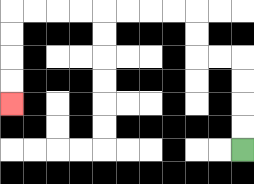{'start': '[10, 6]', 'end': '[0, 4]', 'path_directions': 'U,U,U,U,L,L,U,U,L,L,L,L,L,L,L,L,D,D,D,D', 'path_coordinates': '[[10, 6], [10, 5], [10, 4], [10, 3], [10, 2], [9, 2], [8, 2], [8, 1], [8, 0], [7, 0], [6, 0], [5, 0], [4, 0], [3, 0], [2, 0], [1, 0], [0, 0], [0, 1], [0, 2], [0, 3], [0, 4]]'}